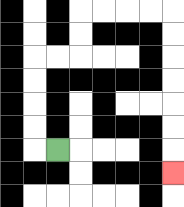{'start': '[2, 6]', 'end': '[7, 7]', 'path_directions': 'L,U,U,U,U,R,R,U,U,R,R,R,R,D,D,D,D,D,D,D', 'path_coordinates': '[[2, 6], [1, 6], [1, 5], [1, 4], [1, 3], [1, 2], [2, 2], [3, 2], [3, 1], [3, 0], [4, 0], [5, 0], [6, 0], [7, 0], [7, 1], [7, 2], [7, 3], [7, 4], [7, 5], [7, 6], [7, 7]]'}